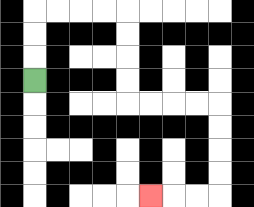{'start': '[1, 3]', 'end': '[6, 8]', 'path_directions': 'U,U,U,R,R,R,R,D,D,D,D,R,R,R,R,D,D,D,D,L,L,L', 'path_coordinates': '[[1, 3], [1, 2], [1, 1], [1, 0], [2, 0], [3, 0], [4, 0], [5, 0], [5, 1], [5, 2], [5, 3], [5, 4], [6, 4], [7, 4], [8, 4], [9, 4], [9, 5], [9, 6], [9, 7], [9, 8], [8, 8], [7, 8], [6, 8]]'}